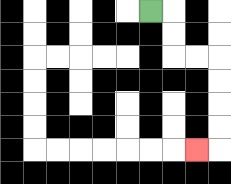{'start': '[6, 0]', 'end': '[8, 6]', 'path_directions': 'R,D,D,R,R,D,D,D,D,L', 'path_coordinates': '[[6, 0], [7, 0], [7, 1], [7, 2], [8, 2], [9, 2], [9, 3], [9, 4], [9, 5], [9, 6], [8, 6]]'}